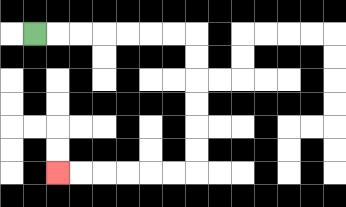{'start': '[1, 1]', 'end': '[2, 7]', 'path_directions': 'R,R,R,R,R,R,R,D,D,D,D,D,D,L,L,L,L,L,L', 'path_coordinates': '[[1, 1], [2, 1], [3, 1], [4, 1], [5, 1], [6, 1], [7, 1], [8, 1], [8, 2], [8, 3], [8, 4], [8, 5], [8, 6], [8, 7], [7, 7], [6, 7], [5, 7], [4, 7], [3, 7], [2, 7]]'}